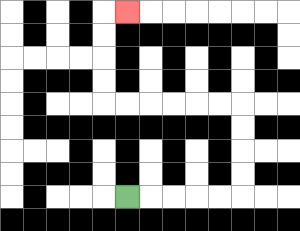{'start': '[5, 8]', 'end': '[5, 0]', 'path_directions': 'R,R,R,R,R,U,U,U,U,L,L,L,L,L,L,U,U,U,U,R', 'path_coordinates': '[[5, 8], [6, 8], [7, 8], [8, 8], [9, 8], [10, 8], [10, 7], [10, 6], [10, 5], [10, 4], [9, 4], [8, 4], [7, 4], [6, 4], [5, 4], [4, 4], [4, 3], [4, 2], [4, 1], [4, 0], [5, 0]]'}